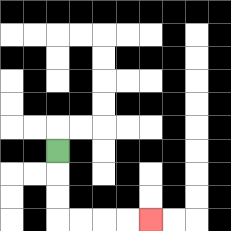{'start': '[2, 6]', 'end': '[6, 9]', 'path_directions': 'D,D,D,R,R,R,R', 'path_coordinates': '[[2, 6], [2, 7], [2, 8], [2, 9], [3, 9], [4, 9], [5, 9], [6, 9]]'}